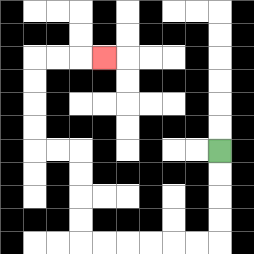{'start': '[9, 6]', 'end': '[4, 2]', 'path_directions': 'D,D,D,D,L,L,L,L,L,L,U,U,U,U,L,L,U,U,U,U,R,R,R', 'path_coordinates': '[[9, 6], [9, 7], [9, 8], [9, 9], [9, 10], [8, 10], [7, 10], [6, 10], [5, 10], [4, 10], [3, 10], [3, 9], [3, 8], [3, 7], [3, 6], [2, 6], [1, 6], [1, 5], [1, 4], [1, 3], [1, 2], [2, 2], [3, 2], [4, 2]]'}